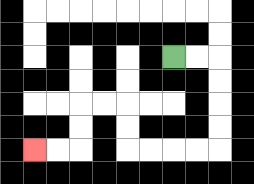{'start': '[7, 2]', 'end': '[1, 6]', 'path_directions': 'R,R,D,D,D,D,L,L,L,L,U,U,L,L,D,D,L,L', 'path_coordinates': '[[7, 2], [8, 2], [9, 2], [9, 3], [9, 4], [9, 5], [9, 6], [8, 6], [7, 6], [6, 6], [5, 6], [5, 5], [5, 4], [4, 4], [3, 4], [3, 5], [3, 6], [2, 6], [1, 6]]'}